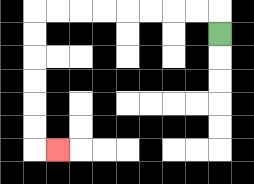{'start': '[9, 1]', 'end': '[2, 6]', 'path_directions': 'U,L,L,L,L,L,L,L,L,D,D,D,D,D,D,R', 'path_coordinates': '[[9, 1], [9, 0], [8, 0], [7, 0], [6, 0], [5, 0], [4, 0], [3, 0], [2, 0], [1, 0], [1, 1], [1, 2], [1, 3], [1, 4], [1, 5], [1, 6], [2, 6]]'}